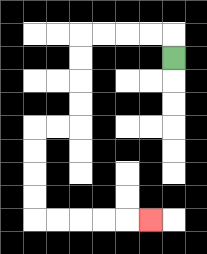{'start': '[7, 2]', 'end': '[6, 9]', 'path_directions': 'U,L,L,L,L,D,D,D,D,L,L,D,D,D,D,R,R,R,R,R', 'path_coordinates': '[[7, 2], [7, 1], [6, 1], [5, 1], [4, 1], [3, 1], [3, 2], [3, 3], [3, 4], [3, 5], [2, 5], [1, 5], [1, 6], [1, 7], [1, 8], [1, 9], [2, 9], [3, 9], [4, 9], [5, 9], [6, 9]]'}